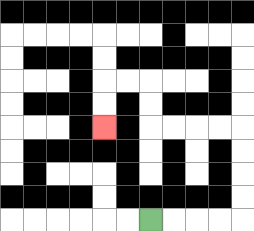{'start': '[6, 9]', 'end': '[4, 5]', 'path_directions': 'R,R,R,R,U,U,U,U,L,L,L,L,U,U,L,L,D,D', 'path_coordinates': '[[6, 9], [7, 9], [8, 9], [9, 9], [10, 9], [10, 8], [10, 7], [10, 6], [10, 5], [9, 5], [8, 5], [7, 5], [6, 5], [6, 4], [6, 3], [5, 3], [4, 3], [4, 4], [4, 5]]'}